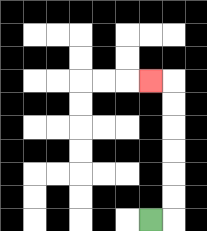{'start': '[6, 9]', 'end': '[6, 3]', 'path_directions': 'R,U,U,U,U,U,U,L', 'path_coordinates': '[[6, 9], [7, 9], [7, 8], [7, 7], [7, 6], [7, 5], [7, 4], [7, 3], [6, 3]]'}